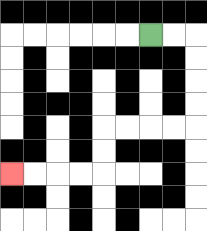{'start': '[6, 1]', 'end': '[0, 7]', 'path_directions': 'R,R,D,D,D,D,L,L,L,L,D,D,L,L,L,L', 'path_coordinates': '[[6, 1], [7, 1], [8, 1], [8, 2], [8, 3], [8, 4], [8, 5], [7, 5], [6, 5], [5, 5], [4, 5], [4, 6], [4, 7], [3, 7], [2, 7], [1, 7], [0, 7]]'}